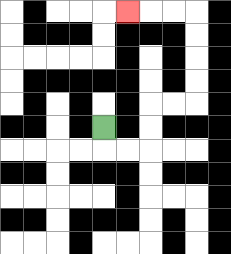{'start': '[4, 5]', 'end': '[5, 0]', 'path_directions': 'D,R,R,U,U,R,R,U,U,U,U,L,L,L', 'path_coordinates': '[[4, 5], [4, 6], [5, 6], [6, 6], [6, 5], [6, 4], [7, 4], [8, 4], [8, 3], [8, 2], [8, 1], [8, 0], [7, 0], [6, 0], [5, 0]]'}